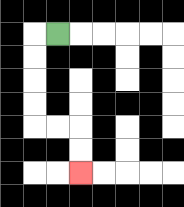{'start': '[2, 1]', 'end': '[3, 7]', 'path_directions': 'L,D,D,D,D,R,R,D,D', 'path_coordinates': '[[2, 1], [1, 1], [1, 2], [1, 3], [1, 4], [1, 5], [2, 5], [3, 5], [3, 6], [3, 7]]'}